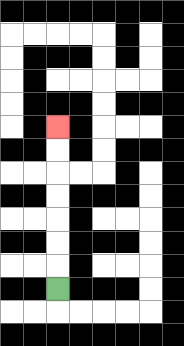{'start': '[2, 12]', 'end': '[2, 5]', 'path_directions': 'U,U,U,U,U,U,U', 'path_coordinates': '[[2, 12], [2, 11], [2, 10], [2, 9], [2, 8], [2, 7], [2, 6], [2, 5]]'}